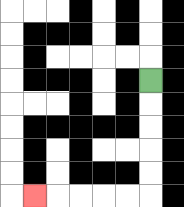{'start': '[6, 3]', 'end': '[1, 8]', 'path_directions': 'D,D,D,D,D,L,L,L,L,L', 'path_coordinates': '[[6, 3], [6, 4], [6, 5], [6, 6], [6, 7], [6, 8], [5, 8], [4, 8], [3, 8], [2, 8], [1, 8]]'}